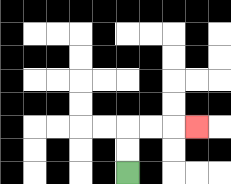{'start': '[5, 7]', 'end': '[8, 5]', 'path_directions': 'U,U,R,R,R', 'path_coordinates': '[[5, 7], [5, 6], [5, 5], [6, 5], [7, 5], [8, 5]]'}